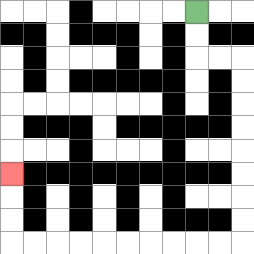{'start': '[8, 0]', 'end': '[0, 7]', 'path_directions': 'D,D,R,R,D,D,D,D,D,D,D,D,L,L,L,L,L,L,L,L,L,L,U,U,U', 'path_coordinates': '[[8, 0], [8, 1], [8, 2], [9, 2], [10, 2], [10, 3], [10, 4], [10, 5], [10, 6], [10, 7], [10, 8], [10, 9], [10, 10], [9, 10], [8, 10], [7, 10], [6, 10], [5, 10], [4, 10], [3, 10], [2, 10], [1, 10], [0, 10], [0, 9], [0, 8], [0, 7]]'}